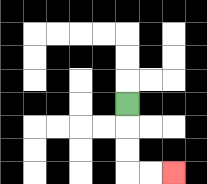{'start': '[5, 4]', 'end': '[7, 7]', 'path_directions': 'D,D,D,R,R', 'path_coordinates': '[[5, 4], [5, 5], [5, 6], [5, 7], [6, 7], [7, 7]]'}